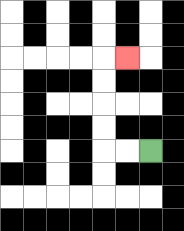{'start': '[6, 6]', 'end': '[5, 2]', 'path_directions': 'L,L,U,U,U,U,R', 'path_coordinates': '[[6, 6], [5, 6], [4, 6], [4, 5], [4, 4], [4, 3], [4, 2], [5, 2]]'}